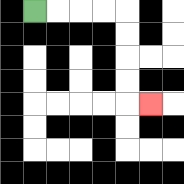{'start': '[1, 0]', 'end': '[6, 4]', 'path_directions': 'R,R,R,R,D,D,D,D,R', 'path_coordinates': '[[1, 0], [2, 0], [3, 0], [4, 0], [5, 0], [5, 1], [5, 2], [5, 3], [5, 4], [6, 4]]'}